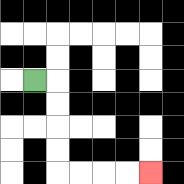{'start': '[1, 3]', 'end': '[6, 7]', 'path_directions': 'R,D,D,D,D,R,R,R,R', 'path_coordinates': '[[1, 3], [2, 3], [2, 4], [2, 5], [2, 6], [2, 7], [3, 7], [4, 7], [5, 7], [6, 7]]'}